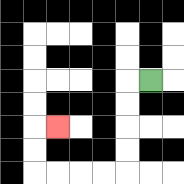{'start': '[6, 3]', 'end': '[2, 5]', 'path_directions': 'L,D,D,D,D,L,L,L,L,U,U,R', 'path_coordinates': '[[6, 3], [5, 3], [5, 4], [5, 5], [5, 6], [5, 7], [4, 7], [3, 7], [2, 7], [1, 7], [1, 6], [1, 5], [2, 5]]'}